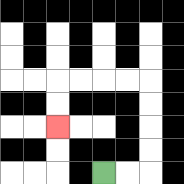{'start': '[4, 7]', 'end': '[2, 5]', 'path_directions': 'R,R,U,U,U,U,L,L,L,L,D,D', 'path_coordinates': '[[4, 7], [5, 7], [6, 7], [6, 6], [6, 5], [6, 4], [6, 3], [5, 3], [4, 3], [3, 3], [2, 3], [2, 4], [2, 5]]'}